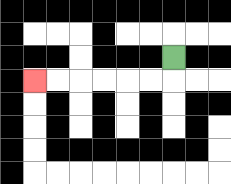{'start': '[7, 2]', 'end': '[1, 3]', 'path_directions': 'D,L,L,L,L,L,L', 'path_coordinates': '[[7, 2], [7, 3], [6, 3], [5, 3], [4, 3], [3, 3], [2, 3], [1, 3]]'}